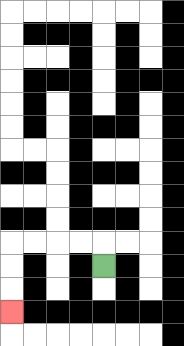{'start': '[4, 11]', 'end': '[0, 13]', 'path_directions': 'U,L,L,L,L,D,D,D', 'path_coordinates': '[[4, 11], [4, 10], [3, 10], [2, 10], [1, 10], [0, 10], [0, 11], [0, 12], [0, 13]]'}